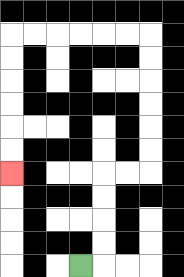{'start': '[3, 11]', 'end': '[0, 7]', 'path_directions': 'R,U,U,U,U,R,R,U,U,U,U,U,U,L,L,L,L,L,L,D,D,D,D,D,D', 'path_coordinates': '[[3, 11], [4, 11], [4, 10], [4, 9], [4, 8], [4, 7], [5, 7], [6, 7], [6, 6], [6, 5], [6, 4], [6, 3], [6, 2], [6, 1], [5, 1], [4, 1], [3, 1], [2, 1], [1, 1], [0, 1], [0, 2], [0, 3], [0, 4], [0, 5], [0, 6], [0, 7]]'}